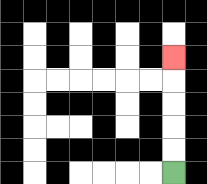{'start': '[7, 7]', 'end': '[7, 2]', 'path_directions': 'U,U,U,U,U', 'path_coordinates': '[[7, 7], [7, 6], [7, 5], [7, 4], [7, 3], [7, 2]]'}